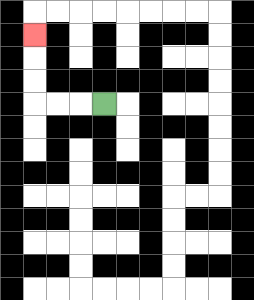{'start': '[4, 4]', 'end': '[1, 1]', 'path_directions': 'L,L,L,U,U,U', 'path_coordinates': '[[4, 4], [3, 4], [2, 4], [1, 4], [1, 3], [1, 2], [1, 1]]'}